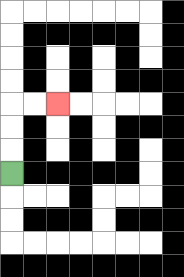{'start': '[0, 7]', 'end': '[2, 4]', 'path_directions': 'U,U,U,R,R', 'path_coordinates': '[[0, 7], [0, 6], [0, 5], [0, 4], [1, 4], [2, 4]]'}